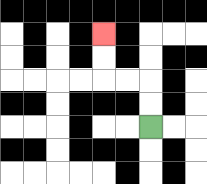{'start': '[6, 5]', 'end': '[4, 1]', 'path_directions': 'U,U,L,L,U,U', 'path_coordinates': '[[6, 5], [6, 4], [6, 3], [5, 3], [4, 3], [4, 2], [4, 1]]'}